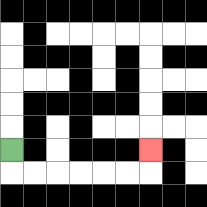{'start': '[0, 6]', 'end': '[6, 6]', 'path_directions': 'D,R,R,R,R,R,R,U', 'path_coordinates': '[[0, 6], [0, 7], [1, 7], [2, 7], [3, 7], [4, 7], [5, 7], [6, 7], [6, 6]]'}